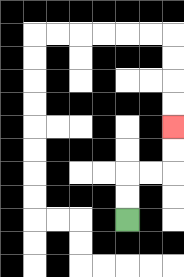{'start': '[5, 9]', 'end': '[7, 5]', 'path_directions': 'U,U,R,R,U,U', 'path_coordinates': '[[5, 9], [5, 8], [5, 7], [6, 7], [7, 7], [7, 6], [7, 5]]'}